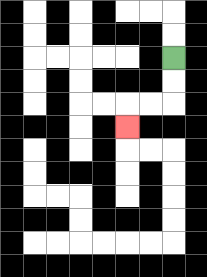{'start': '[7, 2]', 'end': '[5, 5]', 'path_directions': 'D,D,L,L,D', 'path_coordinates': '[[7, 2], [7, 3], [7, 4], [6, 4], [5, 4], [5, 5]]'}